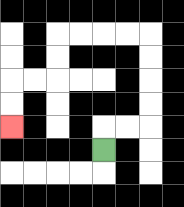{'start': '[4, 6]', 'end': '[0, 5]', 'path_directions': 'U,R,R,U,U,U,U,L,L,L,L,D,D,L,L,D,D', 'path_coordinates': '[[4, 6], [4, 5], [5, 5], [6, 5], [6, 4], [6, 3], [6, 2], [6, 1], [5, 1], [4, 1], [3, 1], [2, 1], [2, 2], [2, 3], [1, 3], [0, 3], [0, 4], [0, 5]]'}